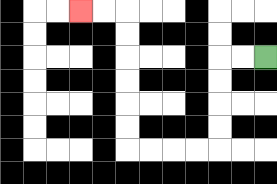{'start': '[11, 2]', 'end': '[3, 0]', 'path_directions': 'L,L,D,D,D,D,L,L,L,L,U,U,U,U,U,U,L,L', 'path_coordinates': '[[11, 2], [10, 2], [9, 2], [9, 3], [9, 4], [9, 5], [9, 6], [8, 6], [7, 6], [6, 6], [5, 6], [5, 5], [5, 4], [5, 3], [5, 2], [5, 1], [5, 0], [4, 0], [3, 0]]'}